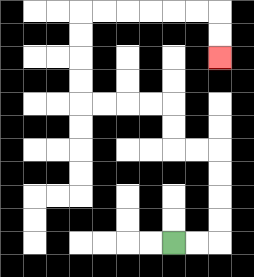{'start': '[7, 10]', 'end': '[9, 2]', 'path_directions': 'R,R,U,U,U,U,L,L,U,U,L,L,L,L,U,U,U,U,R,R,R,R,R,R,D,D', 'path_coordinates': '[[7, 10], [8, 10], [9, 10], [9, 9], [9, 8], [9, 7], [9, 6], [8, 6], [7, 6], [7, 5], [7, 4], [6, 4], [5, 4], [4, 4], [3, 4], [3, 3], [3, 2], [3, 1], [3, 0], [4, 0], [5, 0], [6, 0], [7, 0], [8, 0], [9, 0], [9, 1], [9, 2]]'}